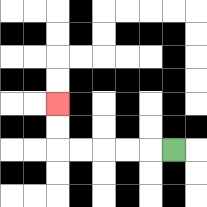{'start': '[7, 6]', 'end': '[2, 4]', 'path_directions': 'L,L,L,L,L,U,U', 'path_coordinates': '[[7, 6], [6, 6], [5, 6], [4, 6], [3, 6], [2, 6], [2, 5], [2, 4]]'}